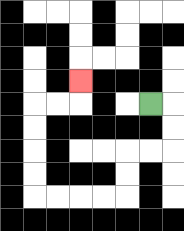{'start': '[6, 4]', 'end': '[3, 3]', 'path_directions': 'R,D,D,L,L,D,D,L,L,L,L,U,U,U,U,R,R,U', 'path_coordinates': '[[6, 4], [7, 4], [7, 5], [7, 6], [6, 6], [5, 6], [5, 7], [5, 8], [4, 8], [3, 8], [2, 8], [1, 8], [1, 7], [1, 6], [1, 5], [1, 4], [2, 4], [3, 4], [3, 3]]'}